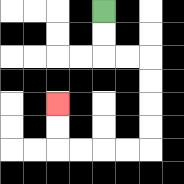{'start': '[4, 0]', 'end': '[2, 4]', 'path_directions': 'D,D,R,R,D,D,D,D,L,L,L,L,U,U', 'path_coordinates': '[[4, 0], [4, 1], [4, 2], [5, 2], [6, 2], [6, 3], [6, 4], [6, 5], [6, 6], [5, 6], [4, 6], [3, 6], [2, 6], [2, 5], [2, 4]]'}